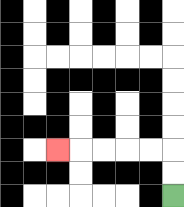{'start': '[7, 8]', 'end': '[2, 6]', 'path_directions': 'U,U,L,L,L,L,L', 'path_coordinates': '[[7, 8], [7, 7], [7, 6], [6, 6], [5, 6], [4, 6], [3, 6], [2, 6]]'}